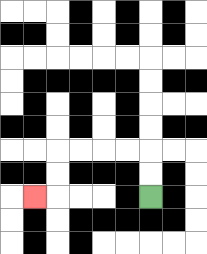{'start': '[6, 8]', 'end': '[1, 8]', 'path_directions': 'U,U,L,L,L,L,D,D,L', 'path_coordinates': '[[6, 8], [6, 7], [6, 6], [5, 6], [4, 6], [3, 6], [2, 6], [2, 7], [2, 8], [1, 8]]'}